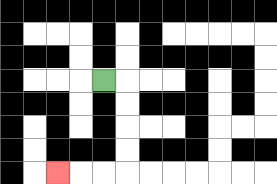{'start': '[4, 3]', 'end': '[2, 7]', 'path_directions': 'R,D,D,D,D,L,L,L', 'path_coordinates': '[[4, 3], [5, 3], [5, 4], [5, 5], [5, 6], [5, 7], [4, 7], [3, 7], [2, 7]]'}